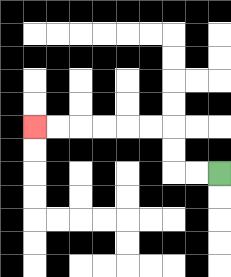{'start': '[9, 7]', 'end': '[1, 5]', 'path_directions': 'L,L,U,U,L,L,L,L,L,L', 'path_coordinates': '[[9, 7], [8, 7], [7, 7], [7, 6], [7, 5], [6, 5], [5, 5], [4, 5], [3, 5], [2, 5], [1, 5]]'}